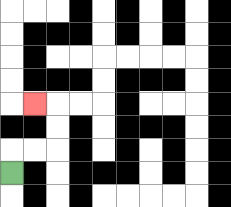{'start': '[0, 7]', 'end': '[1, 4]', 'path_directions': 'U,R,R,U,U,L', 'path_coordinates': '[[0, 7], [0, 6], [1, 6], [2, 6], [2, 5], [2, 4], [1, 4]]'}